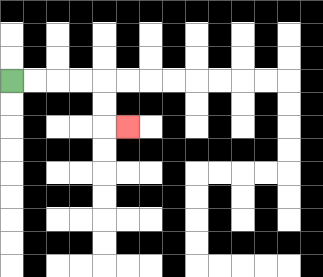{'start': '[0, 3]', 'end': '[5, 5]', 'path_directions': 'R,R,R,R,D,D,R', 'path_coordinates': '[[0, 3], [1, 3], [2, 3], [3, 3], [4, 3], [4, 4], [4, 5], [5, 5]]'}